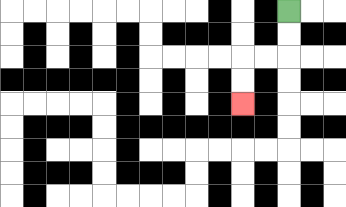{'start': '[12, 0]', 'end': '[10, 4]', 'path_directions': 'D,D,L,L,D,D', 'path_coordinates': '[[12, 0], [12, 1], [12, 2], [11, 2], [10, 2], [10, 3], [10, 4]]'}